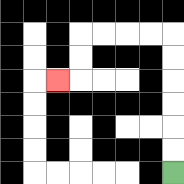{'start': '[7, 7]', 'end': '[2, 3]', 'path_directions': 'U,U,U,U,U,U,L,L,L,L,D,D,L', 'path_coordinates': '[[7, 7], [7, 6], [7, 5], [7, 4], [7, 3], [7, 2], [7, 1], [6, 1], [5, 1], [4, 1], [3, 1], [3, 2], [3, 3], [2, 3]]'}